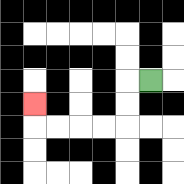{'start': '[6, 3]', 'end': '[1, 4]', 'path_directions': 'L,D,D,L,L,L,L,U', 'path_coordinates': '[[6, 3], [5, 3], [5, 4], [5, 5], [4, 5], [3, 5], [2, 5], [1, 5], [1, 4]]'}